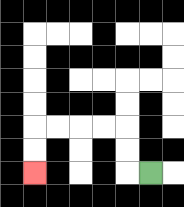{'start': '[6, 7]', 'end': '[1, 7]', 'path_directions': 'L,U,U,L,L,L,L,D,D', 'path_coordinates': '[[6, 7], [5, 7], [5, 6], [5, 5], [4, 5], [3, 5], [2, 5], [1, 5], [1, 6], [1, 7]]'}